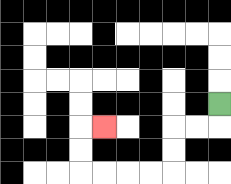{'start': '[9, 4]', 'end': '[4, 5]', 'path_directions': 'D,L,L,D,D,L,L,L,L,U,U,R', 'path_coordinates': '[[9, 4], [9, 5], [8, 5], [7, 5], [7, 6], [7, 7], [6, 7], [5, 7], [4, 7], [3, 7], [3, 6], [3, 5], [4, 5]]'}